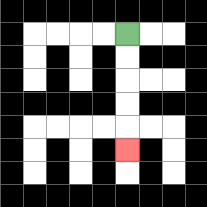{'start': '[5, 1]', 'end': '[5, 6]', 'path_directions': 'D,D,D,D,D', 'path_coordinates': '[[5, 1], [5, 2], [5, 3], [5, 4], [5, 5], [5, 6]]'}